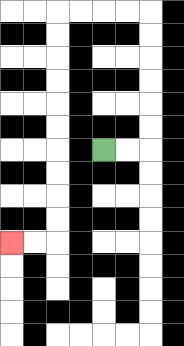{'start': '[4, 6]', 'end': '[0, 10]', 'path_directions': 'R,R,U,U,U,U,U,U,L,L,L,L,D,D,D,D,D,D,D,D,D,D,L,L', 'path_coordinates': '[[4, 6], [5, 6], [6, 6], [6, 5], [6, 4], [6, 3], [6, 2], [6, 1], [6, 0], [5, 0], [4, 0], [3, 0], [2, 0], [2, 1], [2, 2], [2, 3], [2, 4], [2, 5], [2, 6], [2, 7], [2, 8], [2, 9], [2, 10], [1, 10], [0, 10]]'}